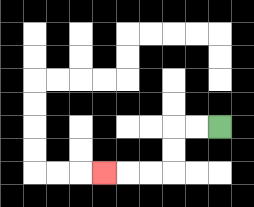{'start': '[9, 5]', 'end': '[4, 7]', 'path_directions': 'L,L,D,D,L,L,L', 'path_coordinates': '[[9, 5], [8, 5], [7, 5], [7, 6], [7, 7], [6, 7], [5, 7], [4, 7]]'}